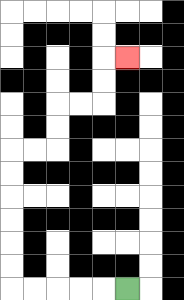{'start': '[5, 12]', 'end': '[5, 2]', 'path_directions': 'L,L,L,L,L,U,U,U,U,U,U,R,R,U,U,R,R,U,U,R', 'path_coordinates': '[[5, 12], [4, 12], [3, 12], [2, 12], [1, 12], [0, 12], [0, 11], [0, 10], [0, 9], [0, 8], [0, 7], [0, 6], [1, 6], [2, 6], [2, 5], [2, 4], [3, 4], [4, 4], [4, 3], [4, 2], [5, 2]]'}